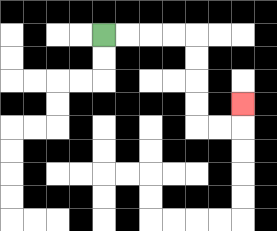{'start': '[4, 1]', 'end': '[10, 4]', 'path_directions': 'R,R,R,R,D,D,D,D,R,R,U', 'path_coordinates': '[[4, 1], [5, 1], [6, 1], [7, 1], [8, 1], [8, 2], [8, 3], [8, 4], [8, 5], [9, 5], [10, 5], [10, 4]]'}